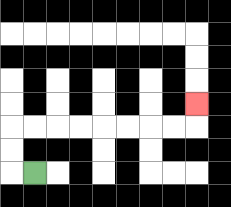{'start': '[1, 7]', 'end': '[8, 4]', 'path_directions': 'L,U,U,R,R,R,R,R,R,R,R,U', 'path_coordinates': '[[1, 7], [0, 7], [0, 6], [0, 5], [1, 5], [2, 5], [3, 5], [4, 5], [5, 5], [6, 5], [7, 5], [8, 5], [8, 4]]'}